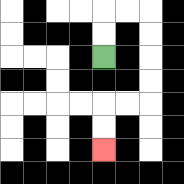{'start': '[4, 2]', 'end': '[4, 6]', 'path_directions': 'U,U,R,R,D,D,D,D,L,L,D,D', 'path_coordinates': '[[4, 2], [4, 1], [4, 0], [5, 0], [6, 0], [6, 1], [6, 2], [6, 3], [6, 4], [5, 4], [4, 4], [4, 5], [4, 6]]'}